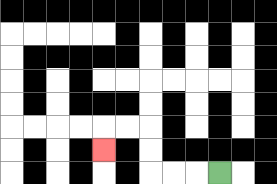{'start': '[9, 7]', 'end': '[4, 6]', 'path_directions': 'L,L,L,U,U,L,L,D', 'path_coordinates': '[[9, 7], [8, 7], [7, 7], [6, 7], [6, 6], [6, 5], [5, 5], [4, 5], [4, 6]]'}